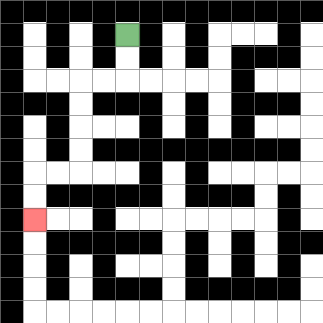{'start': '[5, 1]', 'end': '[1, 9]', 'path_directions': 'D,D,L,L,D,D,D,D,L,L,D,D', 'path_coordinates': '[[5, 1], [5, 2], [5, 3], [4, 3], [3, 3], [3, 4], [3, 5], [3, 6], [3, 7], [2, 7], [1, 7], [1, 8], [1, 9]]'}